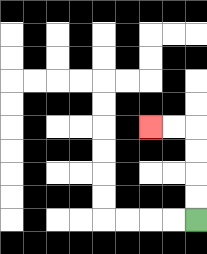{'start': '[8, 9]', 'end': '[6, 5]', 'path_directions': 'U,U,U,U,L,L', 'path_coordinates': '[[8, 9], [8, 8], [8, 7], [8, 6], [8, 5], [7, 5], [6, 5]]'}